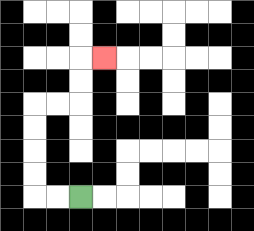{'start': '[3, 8]', 'end': '[4, 2]', 'path_directions': 'L,L,U,U,U,U,R,R,U,U,R', 'path_coordinates': '[[3, 8], [2, 8], [1, 8], [1, 7], [1, 6], [1, 5], [1, 4], [2, 4], [3, 4], [3, 3], [3, 2], [4, 2]]'}